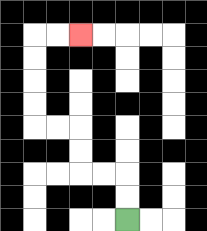{'start': '[5, 9]', 'end': '[3, 1]', 'path_directions': 'U,U,L,L,U,U,L,L,U,U,U,U,R,R', 'path_coordinates': '[[5, 9], [5, 8], [5, 7], [4, 7], [3, 7], [3, 6], [3, 5], [2, 5], [1, 5], [1, 4], [1, 3], [1, 2], [1, 1], [2, 1], [3, 1]]'}